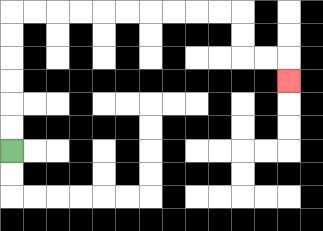{'start': '[0, 6]', 'end': '[12, 3]', 'path_directions': 'U,U,U,U,U,U,R,R,R,R,R,R,R,R,R,R,D,D,R,R,D', 'path_coordinates': '[[0, 6], [0, 5], [0, 4], [0, 3], [0, 2], [0, 1], [0, 0], [1, 0], [2, 0], [3, 0], [4, 0], [5, 0], [6, 0], [7, 0], [8, 0], [9, 0], [10, 0], [10, 1], [10, 2], [11, 2], [12, 2], [12, 3]]'}